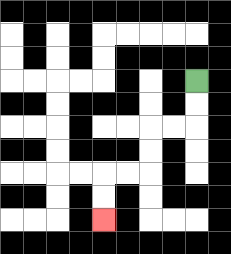{'start': '[8, 3]', 'end': '[4, 9]', 'path_directions': 'D,D,L,L,D,D,L,L,D,D', 'path_coordinates': '[[8, 3], [8, 4], [8, 5], [7, 5], [6, 5], [6, 6], [6, 7], [5, 7], [4, 7], [4, 8], [4, 9]]'}